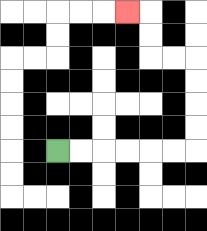{'start': '[2, 6]', 'end': '[5, 0]', 'path_directions': 'R,R,R,R,R,R,U,U,U,U,L,L,U,U,L', 'path_coordinates': '[[2, 6], [3, 6], [4, 6], [5, 6], [6, 6], [7, 6], [8, 6], [8, 5], [8, 4], [8, 3], [8, 2], [7, 2], [6, 2], [6, 1], [6, 0], [5, 0]]'}